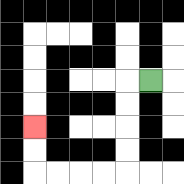{'start': '[6, 3]', 'end': '[1, 5]', 'path_directions': 'L,D,D,D,D,L,L,L,L,U,U', 'path_coordinates': '[[6, 3], [5, 3], [5, 4], [5, 5], [5, 6], [5, 7], [4, 7], [3, 7], [2, 7], [1, 7], [1, 6], [1, 5]]'}